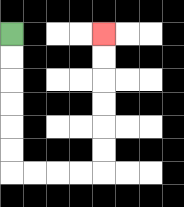{'start': '[0, 1]', 'end': '[4, 1]', 'path_directions': 'D,D,D,D,D,D,R,R,R,R,U,U,U,U,U,U', 'path_coordinates': '[[0, 1], [0, 2], [0, 3], [0, 4], [0, 5], [0, 6], [0, 7], [1, 7], [2, 7], [3, 7], [4, 7], [4, 6], [4, 5], [4, 4], [4, 3], [4, 2], [4, 1]]'}